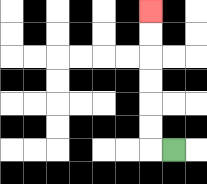{'start': '[7, 6]', 'end': '[6, 0]', 'path_directions': 'L,U,U,U,U,U,U', 'path_coordinates': '[[7, 6], [6, 6], [6, 5], [6, 4], [6, 3], [6, 2], [6, 1], [6, 0]]'}